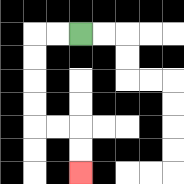{'start': '[3, 1]', 'end': '[3, 7]', 'path_directions': 'L,L,D,D,D,D,R,R,D,D', 'path_coordinates': '[[3, 1], [2, 1], [1, 1], [1, 2], [1, 3], [1, 4], [1, 5], [2, 5], [3, 5], [3, 6], [3, 7]]'}